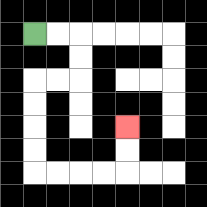{'start': '[1, 1]', 'end': '[5, 5]', 'path_directions': 'R,R,D,D,L,L,D,D,D,D,R,R,R,R,U,U', 'path_coordinates': '[[1, 1], [2, 1], [3, 1], [3, 2], [3, 3], [2, 3], [1, 3], [1, 4], [1, 5], [1, 6], [1, 7], [2, 7], [3, 7], [4, 7], [5, 7], [5, 6], [5, 5]]'}